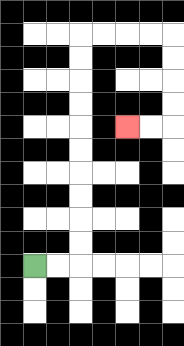{'start': '[1, 11]', 'end': '[5, 5]', 'path_directions': 'R,R,U,U,U,U,U,U,U,U,U,U,R,R,R,R,D,D,D,D,L,L', 'path_coordinates': '[[1, 11], [2, 11], [3, 11], [3, 10], [3, 9], [3, 8], [3, 7], [3, 6], [3, 5], [3, 4], [3, 3], [3, 2], [3, 1], [4, 1], [5, 1], [6, 1], [7, 1], [7, 2], [7, 3], [7, 4], [7, 5], [6, 5], [5, 5]]'}